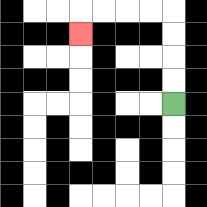{'start': '[7, 4]', 'end': '[3, 1]', 'path_directions': 'U,U,U,U,L,L,L,L,D', 'path_coordinates': '[[7, 4], [7, 3], [7, 2], [7, 1], [7, 0], [6, 0], [5, 0], [4, 0], [3, 0], [3, 1]]'}